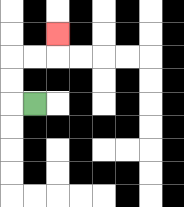{'start': '[1, 4]', 'end': '[2, 1]', 'path_directions': 'L,U,U,R,R,U', 'path_coordinates': '[[1, 4], [0, 4], [0, 3], [0, 2], [1, 2], [2, 2], [2, 1]]'}